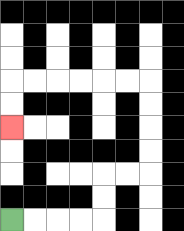{'start': '[0, 9]', 'end': '[0, 5]', 'path_directions': 'R,R,R,R,U,U,R,R,U,U,U,U,L,L,L,L,L,L,D,D', 'path_coordinates': '[[0, 9], [1, 9], [2, 9], [3, 9], [4, 9], [4, 8], [4, 7], [5, 7], [6, 7], [6, 6], [6, 5], [6, 4], [6, 3], [5, 3], [4, 3], [3, 3], [2, 3], [1, 3], [0, 3], [0, 4], [0, 5]]'}